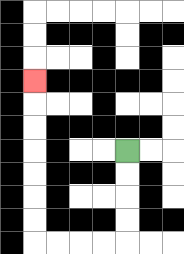{'start': '[5, 6]', 'end': '[1, 3]', 'path_directions': 'D,D,D,D,L,L,L,L,U,U,U,U,U,U,U', 'path_coordinates': '[[5, 6], [5, 7], [5, 8], [5, 9], [5, 10], [4, 10], [3, 10], [2, 10], [1, 10], [1, 9], [1, 8], [1, 7], [1, 6], [1, 5], [1, 4], [1, 3]]'}